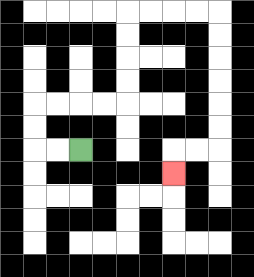{'start': '[3, 6]', 'end': '[7, 7]', 'path_directions': 'L,L,U,U,R,R,R,R,U,U,U,U,R,R,R,R,D,D,D,D,D,D,L,L,D', 'path_coordinates': '[[3, 6], [2, 6], [1, 6], [1, 5], [1, 4], [2, 4], [3, 4], [4, 4], [5, 4], [5, 3], [5, 2], [5, 1], [5, 0], [6, 0], [7, 0], [8, 0], [9, 0], [9, 1], [9, 2], [9, 3], [9, 4], [9, 5], [9, 6], [8, 6], [7, 6], [7, 7]]'}